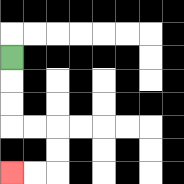{'start': '[0, 2]', 'end': '[0, 7]', 'path_directions': 'D,D,D,R,R,D,D,L,L', 'path_coordinates': '[[0, 2], [0, 3], [0, 4], [0, 5], [1, 5], [2, 5], [2, 6], [2, 7], [1, 7], [0, 7]]'}